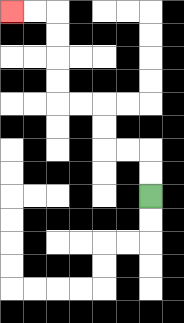{'start': '[6, 8]', 'end': '[0, 0]', 'path_directions': 'U,U,L,L,U,U,L,L,U,U,U,U,L,L', 'path_coordinates': '[[6, 8], [6, 7], [6, 6], [5, 6], [4, 6], [4, 5], [4, 4], [3, 4], [2, 4], [2, 3], [2, 2], [2, 1], [2, 0], [1, 0], [0, 0]]'}